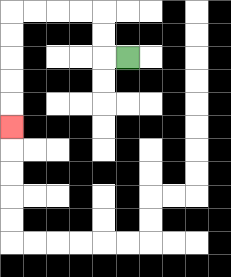{'start': '[5, 2]', 'end': '[0, 5]', 'path_directions': 'L,U,U,L,L,L,L,D,D,D,D,D', 'path_coordinates': '[[5, 2], [4, 2], [4, 1], [4, 0], [3, 0], [2, 0], [1, 0], [0, 0], [0, 1], [0, 2], [0, 3], [0, 4], [0, 5]]'}